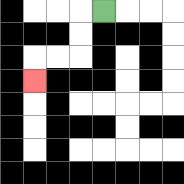{'start': '[4, 0]', 'end': '[1, 3]', 'path_directions': 'L,D,D,L,L,D', 'path_coordinates': '[[4, 0], [3, 0], [3, 1], [3, 2], [2, 2], [1, 2], [1, 3]]'}